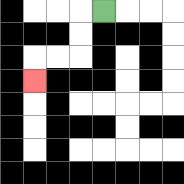{'start': '[4, 0]', 'end': '[1, 3]', 'path_directions': 'L,D,D,L,L,D', 'path_coordinates': '[[4, 0], [3, 0], [3, 1], [3, 2], [2, 2], [1, 2], [1, 3]]'}